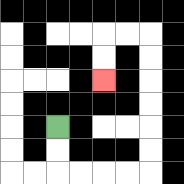{'start': '[2, 5]', 'end': '[4, 3]', 'path_directions': 'D,D,R,R,R,R,U,U,U,U,U,U,L,L,D,D', 'path_coordinates': '[[2, 5], [2, 6], [2, 7], [3, 7], [4, 7], [5, 7], [6, 7], [6, 6], [6, 5], [6, 4], [6, 3], [6, 2], [6, 1], [5, 1], [4, 1], [4, 2], [4, 3]]'}